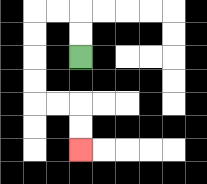{'start': '[3, 2]', 'end': '[3, 6]', 'path_directions': 'U,U,L,L,D,D,D,D,R,R,D,D', 'path_coordinates': '[[3, 2], [3, 1], [3, 0], [2, 0], [1, 0], [1, 1], [1, 2], [1, 3], [1, 4], [2, 4], [3, 4], [3, 5], [3, 6]]'}